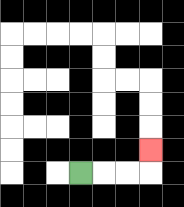{'start': '[3, 7]', 'end': '[6, 6]', 'path_directions': 'R,R,R,U', 'path_coordinates': '[[3, 7], [4, 7], [5, 7], [6, 7], [6, 6]]'}